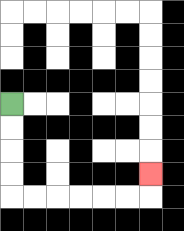{'start': '[0, 4]', 'end': '[6, 7]', 'path_directions': 'D,D,D,D,R,R,R,R,R,R,U', 'path_coordinates': '[[0, 4], [0, 5], [0, 6], [0, 7], [0, 8], [1, 8], [2, 8], [3, 8], [4, 8], [5, 8], [6, 8], [6, 7]]'}